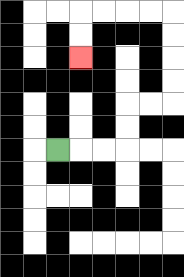{'start': '[2, 6]', 'end': '[3, 2]', 'path_directions': 'R,R,R,U,U,R,R,U,U,U,U,L,L,L,L,D,D', 'path_coordinates': '[[2, 6], [3, 6], [4, 6], [5, 6], [5, 5], [5, 4], [6, 4], [7, 4], [7, 3], [7, 2], [7, 1], [7, 0], [6, 0], [5, 0], [4, 0], [3, 0], [3, 1], [3, 2]]'}